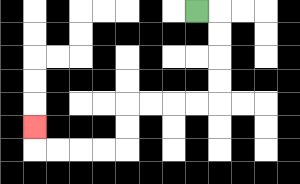{'start': '[8, 0]', 'end': '[1, 5]', 'path_directions': 'R,D,D,D,D,L,L,L,L,D,D,L,L,L,L,U', 'path_coordinates': '[[8, 0], [9, 0], [9, 1], [9, 2], [9, 3], [9, 4], [8, 4], [7, 4], [6, 4], [5, 4], [5, 5], [5, 6], [4, 6], [3, 6], [2, 6], [1, 6], [1, 5]]'}